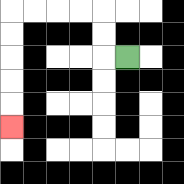{'start': '[5, 2]', 'end': '[0, 5]', 'path_directions': 'L,U,U,L,L,L,L,D,D,D,D,D', 'path_coordinates': '[[5, 2], [4, 2], [4, 1], [4, 0], [3, 0], [2, 0], [1, 0], [0, 0], [0, 1], [0, 2], [0, 3], [0, 4], [0, 5]]'}